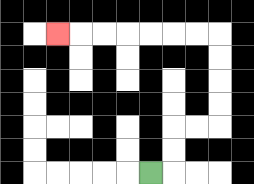{'start': '[6, 7]', 'end': '[2, 1]', 'path_directions': 'R,U,U,R,R,U,U,U,U,L,L,L,L,L,L,L', 'path_coordinates': '[[6, 7], [7, 7], [7, 6], [7, 5], [8, 5], [9, 5], [9, 4], [9, 3], [9, 2], [9, 1], [8, 1], [7, 1], [6, 1], [5, 1], [4, 1], [3, 1], [2, 1]]'}